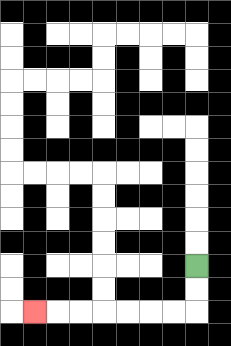{'start': '[8, 11]', 'end': '[1, 13]', 'path_directions': 'D,D,L,L,L,L,L,L,L', 'path_coordinates': '[[8, 11], [8, 12], [8, 13], [7, 13], [6, 13], [5, 13], [4, 13], [3, 13], [2, 13], [1, 13]]'}